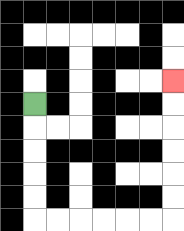{'start': '[1, 4]', 'end': '[7, 3]', 'path_directions': 'D,D,D,D,D,R,R,R,R,R,R,U,U,U,U,U,U', 'path_coordinates': '[[1, 4], [1, 5], [1, 6], [1, 7], [1, 8], [1, 9], [2, 9], [3, 9], [4, 9], [5, 9], [6, 9], [7, 9], [7, 8], [7, 7], [7, 6], [7, 5], [7, 4], [7, 3]]'}